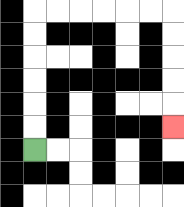{'start': '[1, 6]', 'end': '[7, 5]', 'path_directions': 'U,U,U,U,U,U,R,R,R,R,R,R,D,D,D,D,D', 'path_coordinates': '[[1, 6], [1, 5], [1, 4], [1, 3], [1, 2], [1, 1], [1, 0], [2, 0], [3, 0], [4, 0], [5, 0], [6, 0], [7, 0], [7, 1], [7, 2], [7, 3], [7, 4], [7, 5]]'}